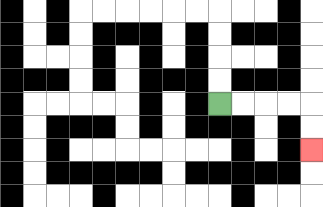{'start': '[9, 4]', 'end': '[13, 6]', 'path_directions': 'R,R,R,R,D,D', 'path_coordinates': '[[9, 4], [10, 4], [11, 4], [12, 4], [13, 4], [13, 5], [13, 6]]'}